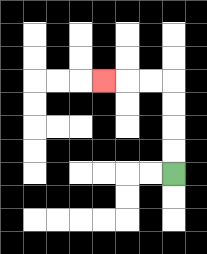{'start': '[7, 7]', 'end': '[4, 3]', 'path_directions': 'U,U,U,U,L,L,L', 'path_coordinates': '[[7, 7], [7, 6], [7, 5], [7, 4], [7, 3], [6, 3], [5, 3], [4, 3]]'}